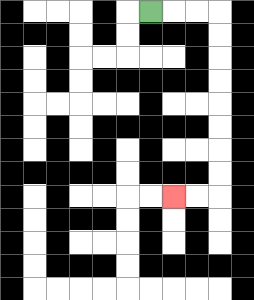{'start': '[6, 0]', 'end': '[7, 8]', 'path_directions': 'R,R,R,D,D,D,D,D,D,D,D,L,L', 'path_coordinates': '[[6, 0], [7, 0], [8, 0], [9, 0], [9, 1], [9, 2], [9, 3], [9, 4], [9, 5], [9, 6], [9, 7], [9, 8], [8, 8], [7, 8]]'}